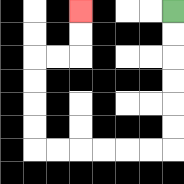{'start': '[7, 0]', 'end': '[3, 0]', 'path_directions': 'D,D,D,D,D,D,L,L,L,L,L,L,U,U,U,U,R,R,U,U', 'path_coordinates': '[[7, 0], [7, 1], [7, 2], [7, 3], [7, 4], [7, 5], [7, 6], [6, 6], [5, 6], [4, 6], [3, 6], [2, 6], [1, 6], [1, 5], [1, 4], [1, 3], [1, 2], [2, 2], [3, 2], [3, 1], [3, 0]]'}